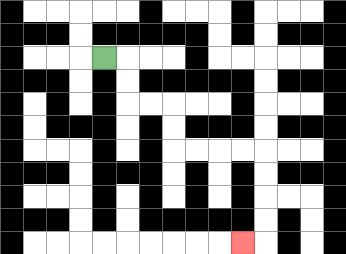{'start': '[4, 2]', 'end': '[10, 10]', 'path_directions': 'R,D,D,R,R,D,D,R,R,R,R,D,D,D,D,L', 'path_coordinates': '[[4, 2], [5, 2], [5, 3], [5, 4], [6, 4], [7, 4], [7, 5], [7, 6], [8, 6], [9, 6], [10, 6], [11, 6], [11, 7], [11, 8], [11, 9], [11, 10], [10, 10]]'}